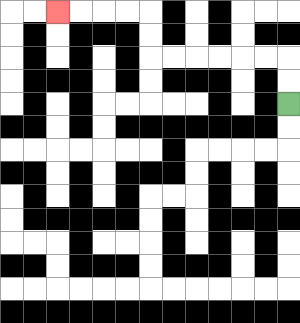{'start': '[12, 4]', 'end': '[2, 0]', 'path_directions': 'U,U,L,L,L,L,L,L,U,U,L,L,L,L', 'path_coordinates': '[[12, 4], [12, 3], [12, 2], [11, 2], [10, 2], [9, 2], [8, 2], [7, 2], [6, 2], [6, 1], [6, 0], [5, 0], [4, 0], [3, 0], [2, 0]]'}